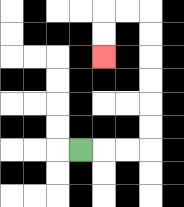{'start': '[3, 6]', 'end': '[4, 2]', 'path_directions': 'R,R,R,U,U,U,U,U,U,L,L,D,D', 'path_coordinates': '[[3, 6], [4, 6], [5, 6], [6, 6], [6, 5], [6, 4], [6, 3], [6, 2], [6, 1], [6, 0], [5, 0], [4, 0], [4, 1], [4, 2]]'}